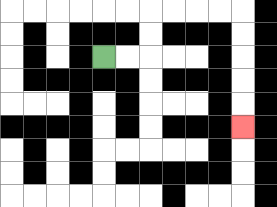{'start': '[4, 2]', 'end': '[10, 5]', 'path_directions': 'R,R,U,U,R,R,R,R,D,D,D,D,D', 'path_coordinates': '[[4, 2], [5, 2], [6, 2], [6, 1], [6, 0], [7, 0], [8, 0], [9, 0], [10, 0], [10, 1], [10, 2], [10, 3], [10, 4], [10, 5]]'}